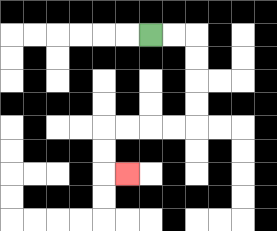{'start': '[6, 1]', 'end': '[5, 7]', 'path_directions': 'R,R,D,D,D,D,L,L,L,L,D,D,R', 'path_coordinates': '[[6, 1], [7, 1], [8, 1], [8, 2], [8, 3], [8, 4], [8, 5], [7, 5], [6, 5], [5, 5], [4, 5], [4, 6], [4, 7], [5, 7]]'}